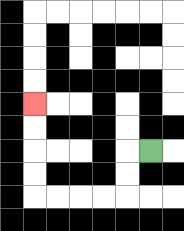{'start': '[6, 6]', 'end': '[1, 4]', 'path_directions': 'L,D,D,L,L,L,L,U,U,U,U', 'path_coordinates': '[[6, 6], [5, 6], [5, 7], [5, 8], [4, 8], [3, 8], [2, 8], [1, 8], [1, 7], [1, 6], [1, 5], [1, 4]]'}